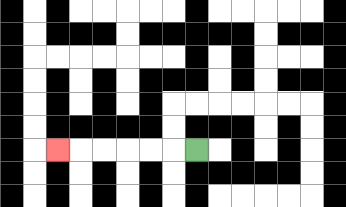{'start': '[8, 6]', 'end': '[2, 6]', 'path_directions': 'L,L,L,L,L,L', 'path_coordinates': '[[8, 6], [7, 6], [6, 6], [5, 6], [4, 6], [3, 6], [2, 6]]'}